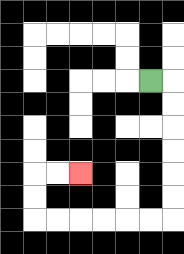{'start': '[6, 3]', 'end': '[3, 7]', 'path_directions': 'R,D,D,D,D,D,D,L,L,L,L,L,L,U,U,R,R', 'path_coordinates': '[[6, 3], [7, 3], [7, 4], [7, 5], [7, 6], [7, 7], [7, 8], [7, 9], [6, 9], [5, 9], [4, 9], [3, 9], [2, 9], [1, 9], [1, 8], [1, 7], [2, 7], [3, 7]]'}